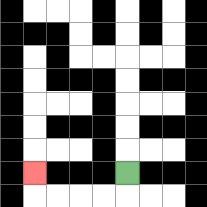{'start': '[5, 7]', 'end': '[1, 7]', 'path_directions': 'D,L,L,L,L,U', 'path_coordinates': '[[5, 7], [5, 8], [4, 8], [3, 8], [2, 8], [1, 8], [1, 7]]'}